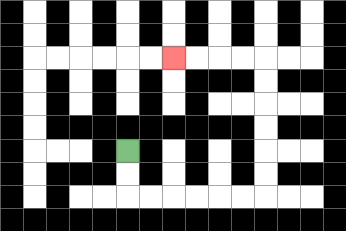{'start': '[5, 6]', 'end': '[7, 2]', 'path_directions': 'D,D,R,R,R,R,R,R,U,U,U,U,U,U,L,L,L,L', 'path_coordinates': '[[5, 6], [5, 7], [5, 8], [6, 8], [7, 8], [8, 8], [9, 8], [10, 8], [11, 8], [11, 7], [11, 6], [11, 5], [11, 4], [11, 3], [11, 2], [10, 2], [9, 2], [8, 2], [7, 2]]'}